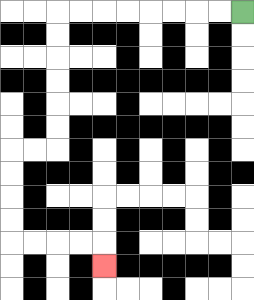{'start': '[10, 0]', 'end': '[4, 11]', 'path_directions': 'L,L,L,L,L,L,L,L,D,D,D,D,D,D,L,L,D,D,D,D,R,R,R,R,D', 'path_coordinates': '[[10, 0], [9, 0], [8, 0], [7, 0], [6, 0], [5, 0], [4, 0], [3, 0], [2, 0], [2, 1], [2, 2], [2, 3], [2, 4], [2, 5], [2, 6], [1, 6], [0, 6], [0, 7], [0, 8], [0, 9], [0, 10], [1, 10], [2, 10], [3, 10], [4, 10], [4, 11]]'}